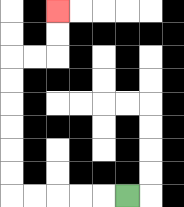{'start': '[5, 8]', 'end': '[2, 0]', 'path_directions': 'L,L,L,L,L,U,U,U,U,U,U,R,R,U,U', 'path_coordinates': '[[5, 8], [4, 8], [3, 8], [2, 8], [1, 8], [0, 8], [0, 7], [0, 6], [0, 5], [0, 4], [0, 3], [0, 2], [1, 2], [2, 2], [2, 1], [2, 0]]'}